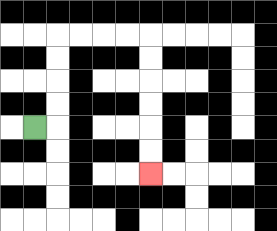{'start': '[1, 5]', 'end': '[6, 7]', 'path_directions': 'R,U,U,U,U,R,R,R,R,D,D,D,D,D,D', 'path_coordinates': '[[1, 5], [2, 5], [2, 4], [2, 3], [2, 2], [2, 1], [3, 1], [4, 1], [5, 1], [6, 1], [6, 2], [6, 3], [6, 4], [6, 5], [6, 6], [6, 7]]'}